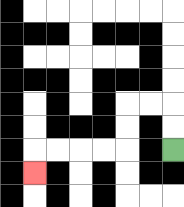{'start': '[7, 6]', 'end': '[1, 7]', 'path_directions': 'U,U,L,L,D,D,L,L,L,L,D', 'path_coordinates': '[[7, 6], [7, 5], [7, 4], [6, 4], [5, 4], [5, 5], [5, 6], [4, 6], [3, 6], [2, 6], [1, 6], [1, 7]]'}